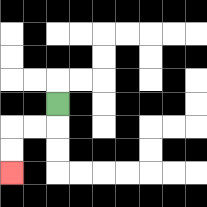{'start': '[2, 4]', 'end': '[0, 7]', 'path_directions': 'D,L,L,D,D', 'path_coordinates': '[[2, 4], [2, 5], [1, 5], [0, 5], [0, 6], [0, 7]]'}